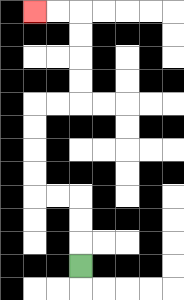{'start': '[3, 11]', 'end': '[1, 0]', 'path_directions': 'U,U,U,L,L,U,U,U,U,R,R,U,U,U,U,L,L', 'path_coordinates': '[[3, 11], [3, 10], [3, 9], [3, 8], [2, 8], [1, 8], [1, 7], [1, 6], [1, 5], [1, 4], [2, 4], [3, 4], [3, 3], [3, 2], [3, 1], [3, 0], [2, 0], [1, 0]]'}